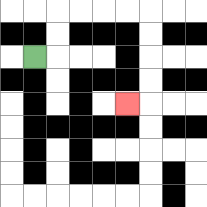{'start': '[1, 2]', 'end': '[5, 4]', 'path_directions': 'R,U,U,R,R,R,R,D,D,D,D,L', 'path_coordinates': '[[1, 2], [2, 2], [2, 1], [2, 0], [3, 0], [4, 0], [5, 0], [6, 0], [6, 1], [6, 2], [6, 3], [6, 4], [5, 4]]'}